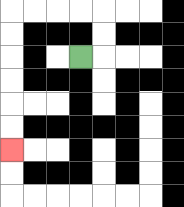{'start': '[3, 2]', 'end': '[0, 6]', 'path_directions': 'R,U,U,L,L,L,L,D,D,D,D,D,D', 'path_coordinates': '[[3, 2], [4, 2], [4, 1], [4, 0], [3, 0], [2, 0], [1, 0], [0, 0], [0, 1], [0, 2], [0, 3], [0, 4], [0, 5], [0, 6]]'}